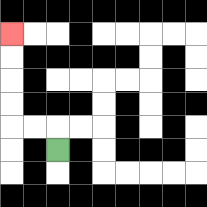{'start': '[2, 6]', 'end': '[0, 1]', 'path_directions': 'U,L,L,U,U,U,U', 'path_coordinates': '[[2, 6], [2, 5], [1, 5], [0, 5], [0, 4], [0, 3], [0, 2], [0, 1]]'}